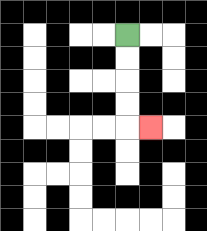{'start': '[5, 1]', 'end': '[6, 5]', 'path_directions': 'D,D,D,D,R', 'path_coordinates': '[[5, 1], [5, 2], [5, 3], [5, 4], [5, 5], [6, 5]]'}